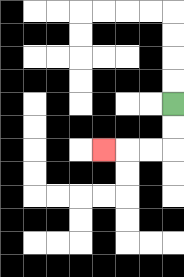{'start': '[7, 4]', 'end': '[4, 6]', 'path_directions': 'D,D,L,L,L', 'path_coordinates': '[[7, 4], [7, 5], [7, 6], [6, 6], [5, 6], [4, 6]]'}